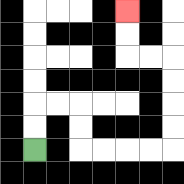{'start': '[1, 6]', 'end': '[5, 0]', 'path_directions': 'U,U,R,R,D,D,R,R,R,R,U,U,U,U,L,L,U,U', 'path_coordinates': '[[1, 6], [1, 5], [1, 4], [2, 4], [3, 4], [3, 5], [3, 6], [4, 6], [5, 6], [6, 6], [7, 6], [7, 5], [7, 4], [7, 3], [7, 2], [6, 2], [5, 2], [5, 1], [5, 0]]'}